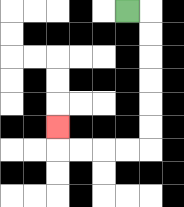{'start': '[5, 0]', 'end': '[2, 5]', 'path_directions': 'R,D,D,D,D,D,D,L,L,L,L,U', 'path_coordinates': '[[5, 0], [6, 0], [6, 1], [6, 2], [6, 3], [6, 4], [6, 5], [6, 6], [5, 6], [4, 6], [3, 6], [2, 6], [2, 5]]'}